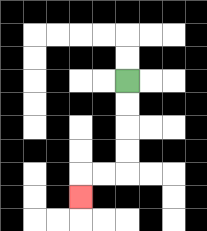{'start': '[5, 3]', 'end': '[3, 8]', 'path_directions': 'D,D,D,D,L,L,D', 'path_coordinates': '[[5, 3], [5, 4], [5, 5], [5, 6], [5, 7], [4, 7], [3, 7], [3, 8]]'}